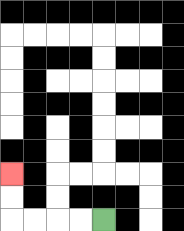{'start': '[4, 9]', 'end': '[0, 7]', 'path_directions': 'L,L,L,L,U,U', 'path_coordinates': '[[4, 9], [3, 9], [2, 9], [1, 9], [0, 9], [0, 8], [0, 7]]'}